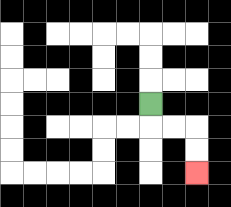{'start': '[6, 4]', 'end': '[8, 7]', 'path_directions': 'D,R,R,D,D', 'path_coordinates': '[[6, 4], [6, 5], [7, 5], [8, 5], [8, 6], [8, 7]]'}